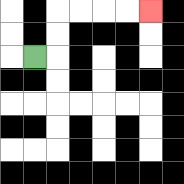{'start': '[1, 2]', 'end': '[6, 0]', 'path_directions': 'R,U,U,R,R,R,R', 'path_coordinates': '[[1, 2], [2, 2], [2, 1], [2, 0], [3, 0], [4, 0], [5, 0], [6, 0]]'}